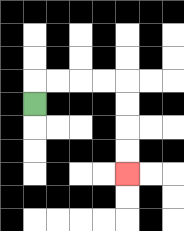{'start': '[1, 4]', 'end': '[5, 7]', 'path_directions': 'U,R,R,R,R,D,D,D,D', 'path_coordinates': '[[1, 4], [1, 3], [2, 3], [3, 3], [4, 3], [5, 3], [5, 4], [5, 5], [5, 6], [5, 7]]'}